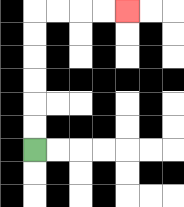{'start': '[1, 6]', 'end': '[5, 0]', 'path_directions': 'U,U,U,U,U,U,R,R,R,R', 'path_coordinates': '[[1, 6], [1, 5], [1, 4], [1, 3], [1, 2], [1, 1], [1, 0], [2, 0], [3, 0], [4, 0], [5, 0]]'}